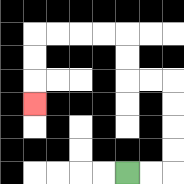{'start': '[5, 7]', 'end': '[1, 4]', 'path_directions': 'R,R,U,U,U,U,L,L,U,U,L,L,L,L,D,D,D', 'path_coordinates': '[[5, 7], [6, 7], [7, 7], [7, 6], [7, 5], [7, 4], [7, 3], [6, 3], [5, 3], [5, 2], [5, 1], [4, 1], [3, 1], [2, 1], [1, 1], [1, 2], [1, 3], [1, 4]]'}